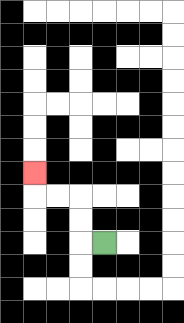{'start': '[4, 10]', 'end': '[1, 7]', 'path_directions': 'L,U,U,L,L,U', 'path_coordinates': '[[4, 10], [3, 10], [3, 9], [3, 8], [2, 8], [1, 8], [1, 7]]'}